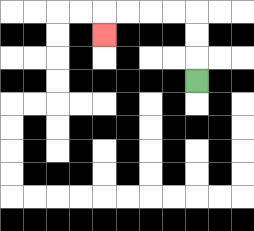{'start': '[8, 3]', 'end': '[4, 1]', 'path_directions': 'U,U,U,L,L,L,L,D', 'path_coordinates': '[[8, 3], [8, 2], [8, 1], [8, 0], [7, 0], [6, 0], [5, 0], [4, 0], [4, 1]]'}